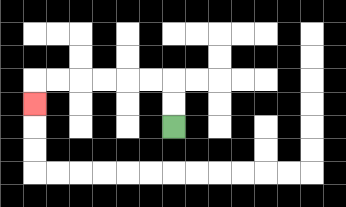{'start': '[7, 5]', 'end': '[1, 4]', 'path_directions': 'U,U,L,L,L,L,L,L,D', 'path_coordinates': '[[7, 5], [7, 4], [7, 3], [6, 3], [5, 3], [4, 3], [3, 3], [2, 3], [1, 3], [1, 4]]'}